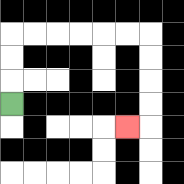{'start': '[0, 4]', 'end': '[5, 5]', 'path_directions': 'U,U,U,R,R,R,R,R,R,D,D,D,D,L', 'path_coordinates': '[[0, 4], [0, 3], [0, 2], [0, 1], [1, 1], [2, 1], [3, 1], [4, 1], [5, 1], [6, 1], [6, 2], [6, 3], [6, 4], [6, 5], [5, 5]]'}